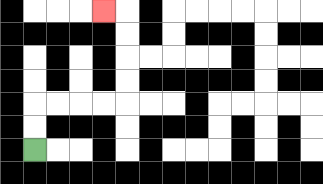{'start': '[1, 6]', 'end': '[4, 0]', 'path_directions': 'U,U,R,R,R,R,U,U,U,U,L', 'path_coordinates': '[[1, 6], [1, 5], [1, 4], [2, 4], [3, 4], [4, 4], [5, 4], [5, 3], [5, 2], [5, 1], [5, 0], [4, 0]]'}